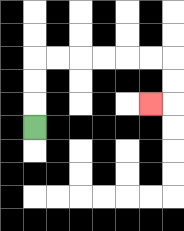{'start': '[1, 5]', 'end': '[6, 4]', 'path_directions': 'U,U,U,R,R,R,R,R,R,D,D,L', 'path_coordinates': '[[1, 5], [1, 4], [1, 3], [1, 2], [2, 2], [3, 2], [4, 2], [5, 2], [6, 2], [7, 2], [7, 3], [7, 4], [6, 4]]'}